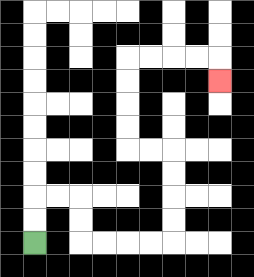{'start': '[1, 10]', 'end': '[9, 3]', 'path_directions': 'U,U,R,R,D,D,R,R,R,R,U,U,U,U,L,L,U,U,U,U,R,R,R,R,D', 'path_coordinates': '[[1, 10], [1, 9], [1, 8], [2, 8], [3, 8], [3, 9], [3, 10], [4, 10], [5, 10], [6, 10], [7, 10], [7, 9], [7, 8], [7, 7], [7, 6], [6, 6], [5, 6], [5, 5], [5, 4], [5, 3], [5, 2], [6, 2], [7, 2], [8, 2], [9, 2], [9, 3]]'}